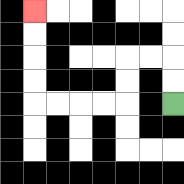{'start': '[7, 4]', 'end': '[1, 0]', 'path_directions': 'U,U,L,L,D,D,L,L,L,L,U,U,U,U', 'path_coordinates': '[[7, 4], [7, 3], [7, 2], [6, 2], [5, 2], [5, 3], [5, 4], [4, 4], [3, 4], [2, 4], [1, 4], [1, 3], [1, 2], [1, 1], [1, 0]]'}